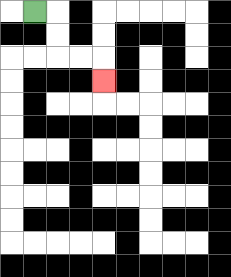{'start': '[1, 0]', 'end': '[4, 3]', 'path_directions': 'R,D,D,R,R,D', 'path_coordinates': '[[1, 0], [2, 0], [2, 1], [2, 2], [3, 2], [4, 2], [4, 3]]'}